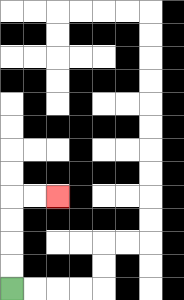{'start': '[0, 12]', 'end': '[2, 8]', 'path_directions': 'U,U,U,U,R,R', 'path_coordinates': '[[0, 12], [0, 11], [0, 10], [0, 9], [0, 8], [1, 8], [2, 8]]'}